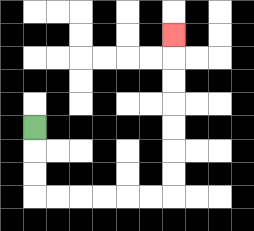{'start': '[1, 5]', 'end': '[7, 1]', 'path_directions': 'D,D,D,R,R,R,R,R,R,U,U,U,U,U,U,U', 'path_coordinates': '[[1, 5], [1, 6], [1, 7], [1, 8], [2, 8], [3, 8], [4, 8], [5, 8], [6, 8], [7, 8], [7, 7], [7, 6], [7, 5], [7, 4], [7, 3], [7, 2], [7, 1]]'}